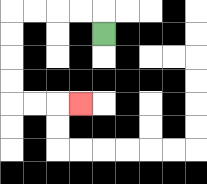{'start': '[4, 1]', 'end': '[3, 4]', 'path_directions': 'U,L,L,L,L,D,D,D,D,R,R,R', 'path_coordinates': '[[4, 1], [4, 0], [3, 0], [2, 0], [1, 0], [0, 0], [0, 1], [0, 2], [0, 3], [0, 4], [1, 4], [2, 4], [3, 4]]'}